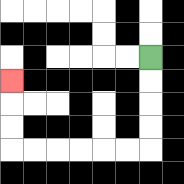{'start': '[6, 2]', 'end': '[0, 3]', 'path_directions': 'D,D,D,D,L,L,L,L,L,L,U,U,U', 'path_coordinates': '[[6, 2], [6, 3], [6, 4], [6, 5], [6, 6], [5, 6], [4, 6], [3, 6], [2, 6], [1, 6], [0, 6], [0, 5], [0, 4], [0, 3]]'}